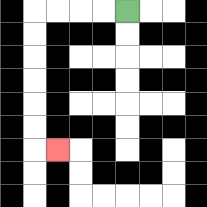{'start': '[5, 0]', 'end': '[2, 6]', 'path_directions': 'L,L,L,L,D,D,D,D,D,D,R', 'path_coordinates': '[[5, 0], [4, 0], [3, 0], [2, 0], [1, 0], [1, 1], [1, 2], [1, 3], [1, 4], [1, 5], [1, 6], [2, 6]]'}